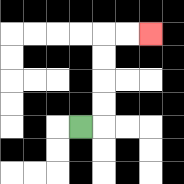{'start': '[3, 5]', 'end': '[6, 1]', 'path_directions': 'R,U,U,U,U,R,R', 'path_coordinates': '[[3, 5], [4, 5], [4, 4], [4, 3], [4, 2], [4, 1], [5, 1], [6, 1]]'}